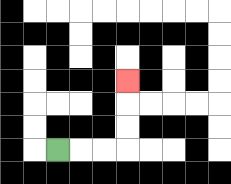{'start': '[2, 6]', 'end': '[5, 3]', 'path_directions': 'R,R,R,U,U,U', 'path_coordinates': '[[2, 6], [3, 6], [4, 6], [5, 6], [5, 5], [5, 4], [5, 3]]'}